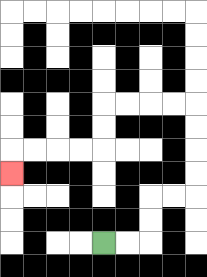{'start': '[4, 10]', 'end': '[0, 7]', 'path_directions': 'R,R,U,U,R,R,U,U,U,U,L,L,L,L,D,D,L,L,L,L,D', 'path_coordinates': '[[4, 10], [5, 10], [6, 10], [6, 9], [6, 8], [7, 8], [8, 8], [8, 7], [8, 6], [8, 5], [8, 4], [7, 4], [6, 4], [5, 4], [4, 4], [4, 5], [4, 6], [3, 6], [2, 6], [1, 6], [0, 6], [0, 7]]'}